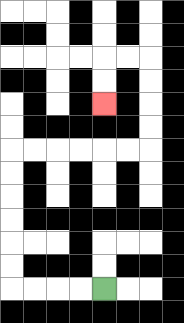{'start': '[4, 12]', 'end': '[4, 4]', 'path_directions': 'L,L,L,L,U,U,U,U,U,U,R,R,R,R,R,R,U,U,U,U,L,L,D,D', 'path_coordinates': '[[4, 12], [3, 12], [2, 12], [1, 12], [0, 12], [0, 11], [0, 10], [0, 9], [0, 8], [0, 7], [0, 6], [1, 6], [2, 6], [3, 6], [4, 6], [5, 6], [6, 6], [6, 5], [6, 4], [6, 3], [6, 2], [5, 2], [4, 2], [4, 3], [4, 4]]'}